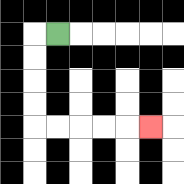{'start': '[2, 1]', 'end': '[6, 5]', 'path_directions': 'L,D,D,D,D,R,R,R,R,R', 'path_coordinates': '[[2, 1], [1, 1], [1, 2], [1, 3], [1, 4], [1, 5], [2, 5], [3, 5], [4, 5], [5, 5], [6, 5]]'}